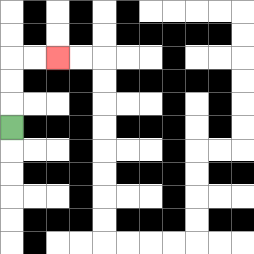{'start': '[0, 5]', 'end': '[2, 2]', 'path_directions': 'U,U,U,R,R', 'path_coordinates': '[[0, 5], [0, 4], [0, 3], [0, 2], [1, 2], [2, 2]]'}